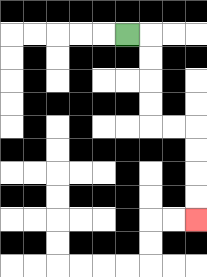{'start': '[5, 1]', 'end': '[8, 9]', 'path_directions': 'R,D,D,D,D,R,R,D,D,D,D', 'path_coordinates': '[[5, 1], [6, 1], [6, 2], [6, 3], [6, 4], [6, 5], [7, 5], [8, 5], [8, 6], [8, 7], [8, 8], [8, 9]]'}